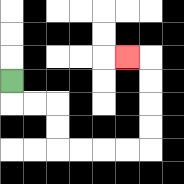{'start': '[0, 3]', 'end': '[5, 2]', 'path_directions': 'D,R,R,D,D,R,R,R,R,U,U,U,U,L', 'path_coordinates': '[[0, 3], [0, 4], [1, 4], [2, 4], [2, 5], [2, 6], [3, 6], [4, 6], [5, 6], [6, 6], [6, 5], [6, 4], [6, 3], [6, 2], [5, 2]]'}